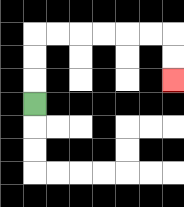{'start': '[1, 4]', 'end': '[7, 3]', 'path_directions': 'U,U,U,R,R,R,R,R,R,D,D', 'path_coordinates': '[[1, 4], [1, 3], [1, 2], [1, 1], [2, 1], [3, 1], [4, 1], [5, 1], [6, 1], [7, 1], [7, 2], [7, 3]]'}